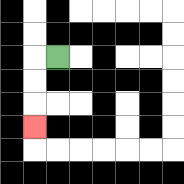{'start': '[2, 2]', 'end': '[1, 5]', 'path_directions': 'L,D,D,D', 'path_coordinates': '[[2, 2], [1, 2], [1, 3], [1, 4], [1, 5]]'}